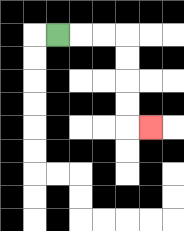{'start': '[2, 1]', 'end': '[6, 5]', 'path_directions': 'R,R,R,D,D,D,D,R', 'path_coordinates': '[[2, 1], [3, 1], [4, 1], [5, 1], [5, 2], [5, 3], [5, 4], [5, 5], [6, 5]]'}